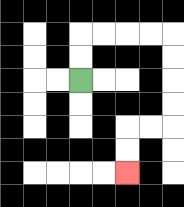{'start': '[3, 3]', 'end': '[5, 7]', 'path_directions': 'U,U,R,R,R,R,D,D,D,D,L,L,D,D', 'path_coordinates': '[[3, 3], [3, 2], [3, 1], [4, 1], [5, 1], [6, 1], [7, 1], [7, 2], [7, 3], [7, 4], [7, 5], [6, 5], [5, 5], [5, 6], [5, 7]]'}